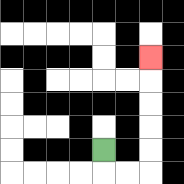{'start': '[4, 6]', 'end': '[6, 2]', 'path_directions': 'D,R,R,U,U,U,U,U', 'path_coordinates': '[[4, 6], [4, 7], [5, 7], [6, 7], [6, 6], [6, 5], [6, 4], [6, 3], [6, 2]]'}